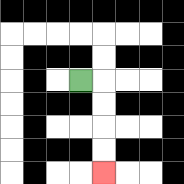{'start': '[3, 3]', 'end': '[4, 7]', 'path_directions': 'R,D,D,D,D', 'path_coordinates': '[[3, 3], [4, 3], [4, 4], [4, 5], [4, 6], [4, 7]]'}